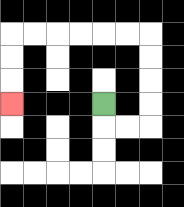{'start': '[4, 4]', 'end': '[0, 4]', 'path_directions': 'D,R,R,U,U,U,U,L,L,L,L,L,L,D,D,D', 'path_coordinates': '[[4, 4], [4, 5], [5, 5], [6, 5], [6, 4], [6, 3], [6, 2], [6, 1], [5, 1], [4, 1], [3, 1], [2, 1], [1, 1], [0, 1], [0, 2], [0, 3], [0, 4]]'}